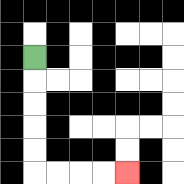{'start': '[1, 2]', 'end': '[5, 7]', 'path_directions': 'D,D,D,D,D,R,R,R,R', 'path_coordinates': '[[1, 2], [1, 3], [1, 4], [1, 5], [1, 6], [1, 7], [2, 7], [3, 7], [4, 7], [5, 7]]'}